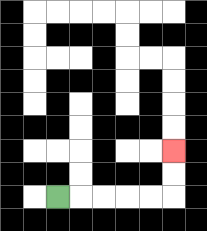{'start': '[2, 8]', 'end': '[7, 6]', 'path_directions': 'R,R,R,R,R,U,U', 'path_coordinates': '[[2, 8], [3, 8], [4, 8], [5, 8], [6, 8], [7, 8], [7, 7], [7, 6]]'}